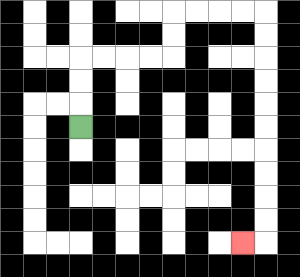{'start': '[3, 5]', 'end': '[10, 10]', 'path_directions': 'U,U,U,R,R,R,R,U,U,R,R,R,R,D,D,D,D,D,D,D,D,D,D,L', 'path_coordinates': '[[3, 5], [3, 4], [3, 3], [3, 2], [4, 2], [5, 2], [6, 2], [7, 2], [7, 1], [7, 0], [8, 0], [9, 0], [10, 0], [11, 0], [11, 1], [11, 2], [11, 3], [11, 4], [11, 5], [11, 6], [11, 7], [11, 8], [11, 9], [11, 10], [10, 10]]'}